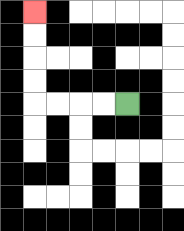{'start': '[5, 4]', 'end': '[1, 0]', 'path_directions': 'L,L,L,L,U,U,U,U', 'path_coordinates': '[[5, 4], [4, 4], [3, 4], [2, 4], [1, 4], [1, 3], [1, 2], [1, 1], [1, 0]]'}